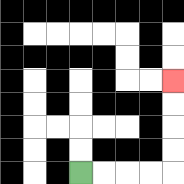{'start': '[3, 7]', 'end': '[7, 3]', 'path_directions': 'R,R,R,R,U,U,U,U', 'path_coordinates': '[[3, 7], [4, 7], [5, 7], [6, 7], [7, 7], [7, 6], [7, 5], [7, 4], [7, 3]]'}